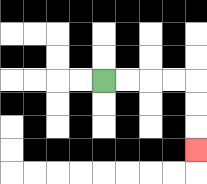{'start': '[4, 3]', 'end': '[8, 6]', 'path_directions': 'R,R,R,R,D,D,D', 'path_coordinates': '[[4, 3], [5, 3], [6, 3], [7, 3], [8, 3], [8, 4], [8, 5], [8, 6]]'}